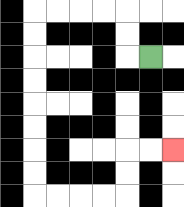{'start': '[6, 2]', 'end': '[7, 6]', 'path_directions': 'L,U,U,L,L,L,L,D,D,D,D,D,D,D,D,R,R,R,R,U,U,R,R', 'path_coordinates': '[[6, 2], [5, 2], [5, 1], [5, 0], [4, 0], [3, 0], [2, 0], [1, 0], [1, 1], [1, 2], [1, 3], [1, 4], [1, 5], [1, 6], [1, 7], [1, 8], [2, 8], [3, 8], [4, 8], [5, 8], [5, 7], [5, 6], [6, 6], [7, 6]]'}